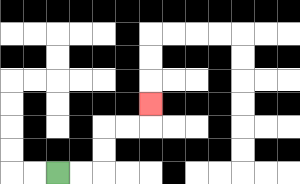{'start': '[2, 7]', 'end': '[6, 4]', 'path_directions': 'R,R,U,U,R,R,U', 'path_coordinates': '[[2, 7], [3, 7], [4, 7], [4, 6], [4, 5], [5, 5], [6, 5], [6, 4]]'}